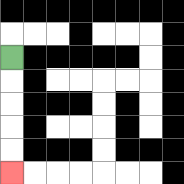{'start': '[0, 2]', 'end': '[0, 7]', 'path_directions': 'D,D,D,D,D', 'path_coordinates': '[[0, 2], [0, 3], [0, 4], [0, 5], [0, 6], [0, 7]]'}